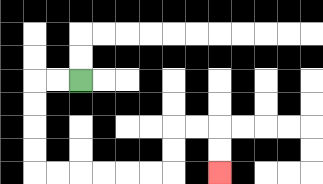{'start': '[3, 3]', 'end': '[9, 7]', 'path_directions': 'L,L,D,D,D,D,R,R,R,R,R,R,U,U,R,R,D,D', 'path_coordinates': '[[3, 3], [2, 3], [1, 3], [1, 4], [1, 5], [1, 6], [1, 7], [2, 7], [3, 7], [4, 7], [5, 7], [6, 7], [7, 7], [7, 6], [7, 5], [8, 5], [9, 5], [9, 6], [9, 7]]'}